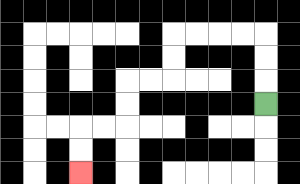{'start': '[11, 4]', 'end': '[3, 7]', 'path_directions': 'U,U,U,L,L,L,L,D,D,L,L,D,D,L,L,D,D', 'path_coordinates': '[[11, 4], [11, 3], [11, 2], [11, 1], [10, 1], [9, 1], [8, 1], [7, 1], [7, 2], [7, 3], [6, 3], [5, 3], [5, 4], [5, 5], [4, 5], [3, 5], [3, 6], [3, 7]]'}